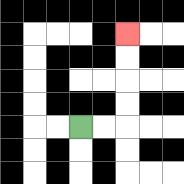{'start': '[3, 5]', 'end': '[5, 1]', 'path_directions': 'R,R,U,U,U,U', 'path_coordinates': '[[3, 5], [4, 5], [5, 5], [5, 4], [5, 3], [5, 2], [5, 1]]'}